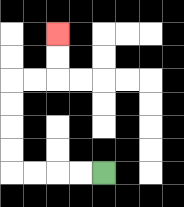{'start': '[4, 7]', 'end': '[2, 1]', 'path_directions': 'L,L,L,L,U,U,U,U,R,R,U,U', 'path_coordinates': '[[4, 7], [3, 7], [2, 7], [1, 7], [0, 7], [0, 6], [0, 5], [0, 4], [0, 3], [1, 3], [2, 3], [2, 2], [2, 1]]'}